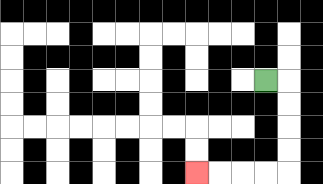{'start': '[11, 3]', 'end': '[8, 7]', 'path_directions': 'R,D,D,D,D,L,L,L,L', 'path_coordinates': '[[11, 3], [12, 3], [12, 4], [12, 5], [12, 6], [12, 7], [11, 7], [10, 7], [9, 7], [8, 7]]'}